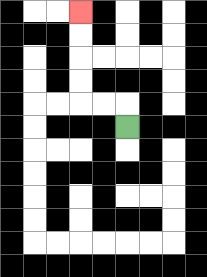{'start': '[5, 5]', 'end': '[3, 0]', 'path_directions': 'U,L,L,U,U,U,U', 'path_coordinates': '[[5, 5], [5, 4], [4, 4], [3, 4], [3, 3], [3, 2], [3, 1], [3, 0]]'}